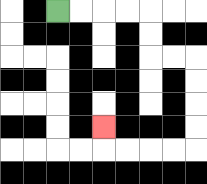{'start': '[2, 0]', 'end': '[4, 5]', 'path_directions': 'R,R,R,R,D,D,R,R,D,D,D,D,L,L,L,L,U', 'path_coordinates': '[[2, 0], [3, 0], [4, 0], [5, 0], [6, 0], [6, 1], [6, 2], [7, 2], [8, 2], [8, 3], [8, 4], [8, 5], [8, 6], [7, 6], [6, 6], [5, 6], [4, 6], [4, 5]]'}